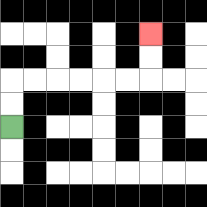{'start': '[0, 5]', 'end': '[6, 1]', 'path_directions': 'U,U,R,R,R,R,R,R,U,U', 'path_coordinates': '[[0, 5], [0, 4], [0, 3], [1, 3], [2, 3], [3, 3], [4, 3], [5, 3], [6, 3], [6, 2], [6, 1]]'}